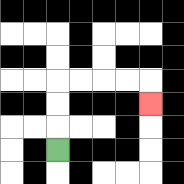{'start': '[2, 6]', 'end': '[6, 4]', 'path_directions': 'U,U,U,R,R,R,R,D', 'path_coordinates': '[[2, 6], [2, 5], [2, 4], [2, 3], [3, 3], [4, 3], [5, 3], [6, 3], [6, 4]]'}